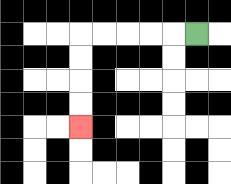{'start': '[8, 1]', 'end': '[3, 5]', 'path_directions': 'L,L,L,L,L,D,D,D,D', 'path_coordinates': '[[8, 1], [7, 1], [6, 1], [5, 1], [4, 1], [3, 1], [3, 2], [3, 3], [3, 4], [3, 5]]'}